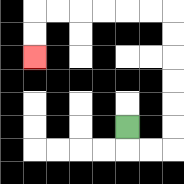{'start': '[5, 5]', 'end': '[1, 2]', 'path_directions': 'D,R,R,U,U,U,U,U,U,L,L,L,L,L,L,D,D', 'path_coordinates': '[[5, 5], [5, 6], [6, 6], [7, 6], [7, 5], [7, 4], [7, 3], [7, 2], [7, 1], [7, 0], [6, 0], [5, 0], [4, 0], [3, 0], [2, 0], [1, 0], [1, 1], [1, 2]]'}